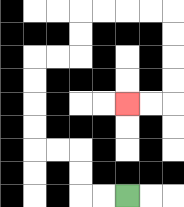{'start': '[5, 8]', 'end': '[5, 4]', 'path_directions': 'L,L,U,U,L,L,U,U,U,U,R,R,U,U,R,R,R,R,D,D,D,D,L,L', 'path_coordinates': '[[5, 8], [4, 8], [3, 8], [3, 7], [3, 6], [2, 6], [1, 6], [1, 5], [1, 4], [1, 3], [1, 2], [2, 2], [3, 2], [3, 1], [3, 0], [4, 0], [5, 0], [6, 0], [7, 0], [7, 1], [7, 2], [7, 3], [7, 4], [6, 4], [5, 4]]'}